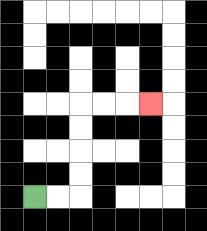{'start': '[1, 8]', 'end': '[6, 4]', 'path_directions': 'R,R,U,U,U,U,R,R,R', 'path_coordinates': '[[1, 8], [2, 8], [3, 8], [3, 7], [3, 6], [3, 5], [3, 4], [4, 4], [5, 4], [6, 4]]'}